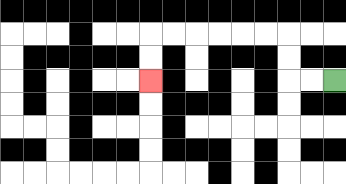{'start': '[14, 3]', 'end': '[6, 3]', 'path_directions': 'L,L,U,U,L,L,L,L,L,L,D,D', 'path_coordinates': '[[14, 3], [13, 3], [12, 3], [12, 2], [12, 1], [11, 1], [10, 1], [9, 1], [8, 1], [7, 1], [6, 1], [6, 2], [6, 3]]'}